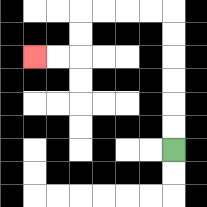{'start': '[7, 6]', 'end': '[1, 2]', 'path_directions': 'U,U,U,U,U,U,L,L,L,L,D,D,L,L', 'path_coordinates': '[[7, 6], [7, 5], [7, 4], [7, 3], [7, 2], [7, 1], [7, 0], [6, 0], [5, 0], [4, 0], [3, 0], [3, 1], [3, 2], [2, 2], [1, 2]]'}